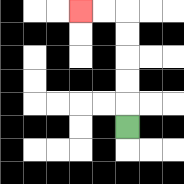{'start': '[5, 5]', 'end': '[3, 0]', 'path_directions': 'U,U,U,U,U,L,L', 'path_coordinates': '[[5, 5], [5, 4], [5, 3], [5, 2], [5, 1], [5, 0], [4, 0], [3, 0]]'}